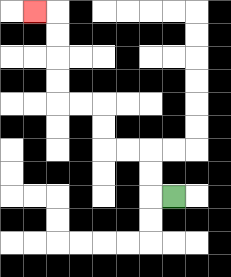{'start': '[7, 8]', 'end': '[1, 0]', 'path_directions': 'L,U,U,L,L,U,U,L,L,U,U,U,U,L', 'path_coordinates': '[[7, 8], [6, 8], [6, 7], [6, 6], [5, 6], [4, 6], [4, 5], [4, 4], [3, 4], [2, 4], [2, 3], [2, 2], [2, 1], [2, 0], [1, 0]]'}